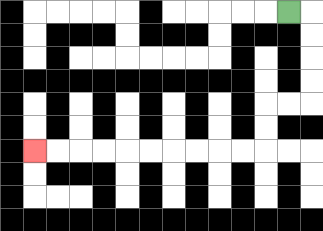{'start': '[12, 0]', 'end': '[1, 6]', 'path_directions': 'R,D,D,D,D,L,L,D,D,L,L,L,L,L,L,L,L,L,L', 'path_coordinates': '[[12, 0], [13, 0], [13, 1], [13, 2], [13, 3], [13, 4], [12, 4], [11, 4], [11, 5], [11, 6], [10, 6], [9, 6], [8, 6], [7, 6], [6, 6], [5, 6], [4, 6], [3, 6], [2, 6], [1, 6]]'}